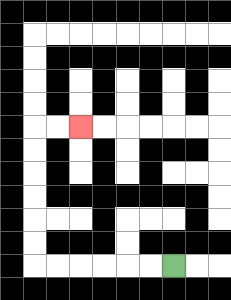{'start': '[7, 11]', 'end': '[3, 5]', 'path_directions': 'L,L,L,L,L,L,U,U,U,U,U,U,R,R', 'path_coordinates': '[[7, 11], [6, 11], [5, 11], [4, 11], [3, 11], [2, 11], [1, 11], [1, 10], [1, 9], [1, 8], [1, 7], [1, 6], [1, 5], [2, 5], [3, 5]]'}